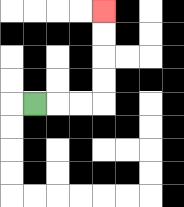{'start': '[1, 4]', 'end': '[4, 0]', 'path_directions': 'R,R,R,U,U,U,U', 'path_coordinates': '[[1, 4], [2, 4], [3, 4], [4, 4], [4, 3], [4, 2], [4, 1], [4, 0]]'}